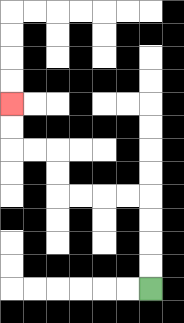{'start': '[6, 12]', 'end': '[0, 4]', 'path_directions': 'U,U,U,U,L,L,L,L,U,U,L,L,U,U', 'path_coordinates': '[[6, 12], [6, 11], [6, 10], [6, 9], [6, 8], [5, 8], [4, 8], [3, 8], [2, 8], [2, 7], [2, 6], [1, 6], [0, 6], [0, 5], [0, 4]]'}